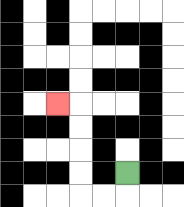{'start': '[5, 7]', 'end': '[2, 4]', 'path_directions': 'D,L,L,U,U,U,U,L', 'path_coordinates': '[[5, 7], [5, 8], [4, 8], [3, 8], [3, 7], [3, 6], [3, 5], [3, 4], [2, 4]]'}